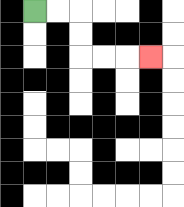{'start': '[1, 0]', 'end': '[6, 2]', 'path_directions': 'R,R,D,D,R,R,R', 'path_coordinates': '[[1, 0], [2, 0], [3, 0], [3, 1], [3, 2], [4, 2], [5, 2], [6, 2]]'}